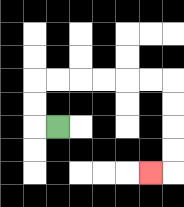{'start': '[2, 5]', 'end': '[6, 7]', 'path_directions': 'L,U,U,R,R,R,R,R,R,D,D,D,D,L', 'path_coordinates': '[[2, 5], [1, 5], [1, 4], [1, 3], [2, 3], [3, 3], [4, 3], [5, 3], [6, 3], [7, 3], [7, 4], [7, 5], [7, 6], [7, 7], [6, 7]]'}